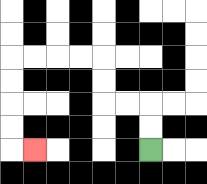{'start': '[6, 6]', 'end': '[1, 6]', 'path_directions': 'U,U,L,L,U,U,L,L,L,L,D,D,D,D,R', 'path_coordinates': '[[6, 6], [6, 5], [6, 4], [5, 4], [4, 4], [4, 3], [4, 2], [3, 2], [2, 2], [1, 2], [0, 2], [0, 3], [0, 4], [0, 5], [0, 6], [1, 6]]'}